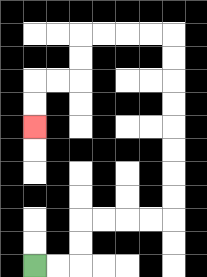{'start': '[1, 11]', 'end': '[1, 5]', 'path_directions': 'R,R,U,U,R,R,R,R,U,U,U,U,U,U,U,U,L,L,L,L,D,D,L,L,D,D', 'path_coordinates': '[[1, 11], [2, 11], [3, 11], [3, 10], [3, 9], [4, 9], [5, 9], [6, 9], [7, 9], [7, 8], [7, 7], [7, 6], [7, 5], [7, 4], [7, 3], [7, 2], [7, 1], [6, 1], [5, 1], [4, 1], [3, 1], [3, 2], [3, 3], [2, 3], [1, 3], [1, 4], [1, 5]]'}